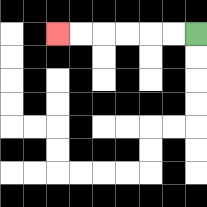{'start': '[8, 1]', 'end': '[2, 1]', 'path_directions': 'L,L,L,L,L,L', 'path_coordinates': '[[8, 1], [7, 1], [6, 1], [5, 1], [4, 1], [3, 1], [2, 1]]'}